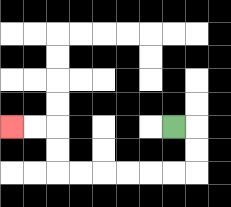{'start': '[7, 5]', 'end': '[0, 5]', 'path_directions': 'R,D,D,L,L,L,L,L,L,U,U,L,L', 'path_coordinates': '[[7, 5], [8, 5], [8, 6], [8, 7], [7, 7], [6, 7], [5, 7], [4, 7], [3, 7], [2, 7], [2, 6], [2, 5], [1, 5], [0, 5]]'}